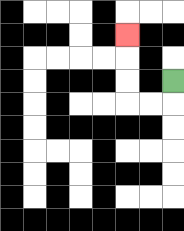{'start': '[7, 3]', 'end': '[5, 1]', 'path_directions': 'D,L,L,U,U,U', 'path_coordinates': '[[7, 3], [7, 4], [6, 4], [5, 4], [5, 3], [5, 2], [5, 1]]'}